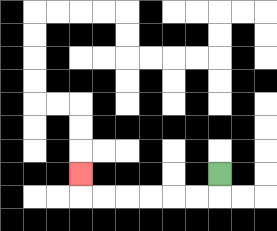{'start': '[9, 7]', 'end': '[3, 7]', 'path_directions': 'D,L,L,L,L,L,L,U', 'path_coordinates': '[[9, 7], [9, 8], [8, 8], [7, 8], [6, 8], [5, 8], [4, 8], [3, 8], [3, 7]]'}